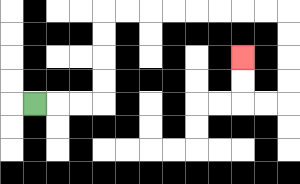{'start': '[1, 4]', 'end': '[10, 2]', 'path_directions': 'R,R,R,U,U,U,U,R,R,R,R,R,R,R,R,D,D,D,D,L,L,U,U', 'path_coordinates': '[[1, 4], [2, 4], [3, 4], [4, 4], [4, 3], [4, 2], [4, 1], [4, 0], [5, 0], [6, 0], [7, 0], [8, 0], [9, 0], [10, 0], [11, 0], [12, 0], [12, 1], [12, 2], [12, 3], [12, 4], [11, 4], [10, 4], [10, 3], [10, 2]]'}